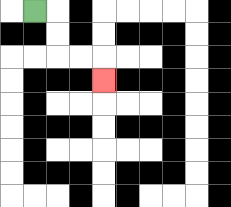{'start': '[1, 0]', 'end': '[4, 3]', 'path_directions': 'R,D,D,R,R,D', 'path_coordinates': '[[1, 0], [2, 0], [2, 1], [2, 2], [3, 2], [4, 2], [4, 3]]'}